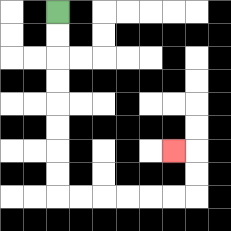{'start': '[2, 0]', 'end': '[7, 6]', 'path_directions': 'D,D,D,D,D,D,D,D,R,R,R,R,R,R,U,U,L', 'path_coordinates': '[[2, 0], [2, 1], [2, 2], [2, 3], [2, 4], [2, 5], [2, 6], [2, 7], [2, 8], [3, 8], [4, 8], [5, 8], [6, 8], [7, 8], [8, 8], [8, 7], [8, 6], [7, 6]]'}